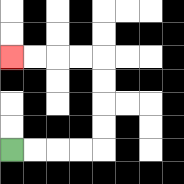{'start': '[0, 6]', 'end': '[0, 2]', 'path_directions': 'R,R,R,R,U,U,U,U,L,L,L,L', 'path_coordinates': '[[0, 6], [1, 6], [2, 6], [3, 6], [4, 6], [4, 5], [4, 4], [4, 3], [4, 2], [3, 2], [2, 2], [1, 2], [0, 2]]'}